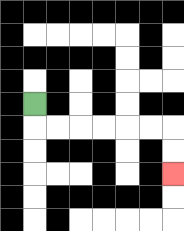{'start': '[1, 4]', 'end': '[7, 7]', 'path_directions': 'D,R,R,R,R,R,R,D,D', 'path_coordinates': '[[1, 4], [1, 5], [2, 5], [3, 5], [4, 5], [5, 5], [6, 5], [7, 5], [7, 6], [7, 7]]'}